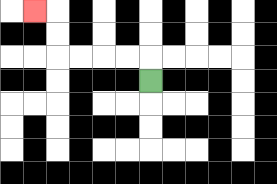{'start': '[6, 3]', 'end': '[1, 0]', 'path_directions': 'U,L,L,L,L,U,U,L', 'path_coordinates': '[[6, 3], [6, 2], [5, 2], [4, 2], [3, 2], [2, 2], [2, 1], [2, 0], [1, 0]]'}